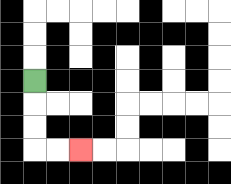{'start': '[1, 3]', 'end': '[3, 6]', 'path_directions': 'D,D,D,R,R', 'path_coordinates': '[[1, 3], [1, 4], [1, 5], [1, 6], [2, 6], [3, 6]]'}